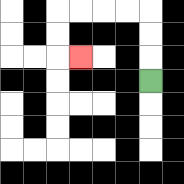{'start': '[6, 3]', 'end': '[3, 2]', 'path_directions': 'U,U,U,L,L,L,L,D,D,R', 'path_coordinates': '[[6, 3], [6, 2], [6, 1], [6, 0], [5, 0], [4, 0], [3, 0], [2, 0], [2, 1], [2, 2], [3, 2]]'}